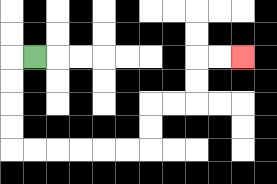{'start': '[1, 2]', 'end': '[10, 2]', 'path_directions': 'L,D,D,D,D,R,R,R,R,R,R,U,U,R,R,U,U,R,R', 'path_coordinates': '[[1, 2], [0, 2], [0, 3], [0, 4], [0, 5], [0, 6], [1, 6], [2, 6], [3, 6], [4, 6], [5, 6], [6, 6], [6, 5], [6, 4], [7, 4], [8, 4], [8, 3], [8, 2], [9, 2], [10, 2]]'}